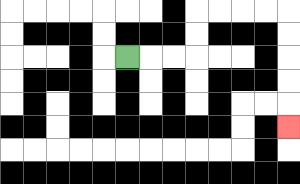{'start': '[5, 2]', 'end': '[12, 5]', 'path_directions': 'R,R,R,U,U,R,R,R,R,D,D,D,D,D', 'path_coordinates': '[[5, 2], [6, 2], [7, 2], [8, 2], [8, 1], [8, 0], [9, 0], [10, 0], [11, 0], [12, 0], [12, 1], [12, 2], [12, 3], [12, 4], [12, 5]]'}